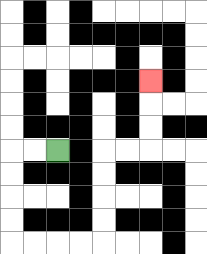{'start': '[2, 6]', 'end': '[6, 3]', 'path_directions': 'L,L,D,D,D,D,R,R,R,R,U,U,U,U,R,R,U,U,U', 'path_coordinates': '[[2, 6], [1, 6], [0, 6], [0, 7], [0, 8], [0, 9], [0, 10], [1, 10], [2, 10], [3, 10], [4, 10], [4, 9], [4, 8], [4, 7], [4, 6], [5, 6], [6, 6], [6, 5], [6, 4], [6, 3]]'}